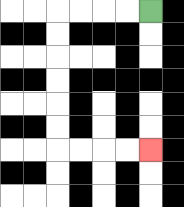{'start': '[6, 0]', 'end': '[6, 6]', 'path_directions': 'L,L,L,L,D,D,D,D,D,D,R,R,R,R', 'path_coordinates': '[[6, 0], [5, 0], [4, 0], [3, 0], [2, 0], [2, 1], [2, 2], [2, 3], [2, 4], [2, 5], [2, 6], [3, 6], [4, 6], [5, 6], [6, 6]]'}